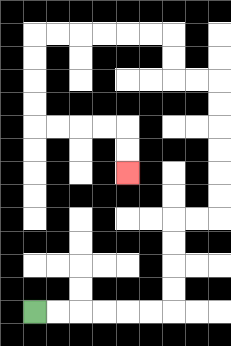{'start': '[1, 13]', 'end': '[5, 7]', 'path_directions': 'R,R,R,R,R,R,U,U,U,U,R,R,U,U,U,U,U,U,L,L,U,U,L,L,L,L,L,L,D,D,D,D,R,R,R,R,D,D', 'path_coordinates': '[[1, 13], [2, 13], [3, 13], [4, 13], [5, 13], [6, 13], [7, 13], [7, 12], [7, 11], [7, 10], [7, 9], [8, 9], [9, 9], [9, 8], [9, 7], [9, 6], [9, 5], [9, 4], [9, 3], [8, 3], [7, 3], [7, 2], [7, 1], [6, 1], [5, 1], [4, 1], [3, 1], [2, 1], [1, 1], [1, 2], [1, 3], [1, 4], [1, 5], [2, 5], [3, 5], [4, 5], [5, 5], [5, 6], [5, 7]]'}